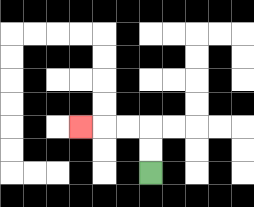{'start': '[6, 7]', 'end': '[3, 5]', 'path_directions': 'U,U,L,L,L', 'path_coordinates': '[[6, 7], [6, 6], [6, 5], [5, 5], [4, 5], [3, 5]]'}